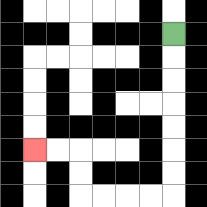{'start': '[7, 1]', 'end': '[1, 6]', 'path_directions': 'D,D,D,D,D,D,D,L,L,L,L,U,U,L,L', 'path_coordinates': '[[7, 1], [7, 2], [7, 3], [7, 4], [7, 5], [7, 6], [7, 7], [7, 8], [6, 8], [5, 8], [4, 8], [3, 8], [3, 7], [3, 6], [2, 6], [1, 6]]'}